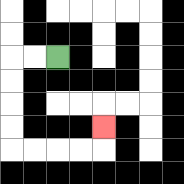{'start': '[2, 2]', 'end': '[4, 5]', 'path_directions': 'L,L,D,D,D,D,R,R,R,R,U', 'path_coordinates': '[[2, 2], [1, 2], [0, 2], [0, 3], [0, 4], [0, 5], [0, 6], [1, 6], [2, 6], [3, 6], [4, 6], [4, 5]]'}